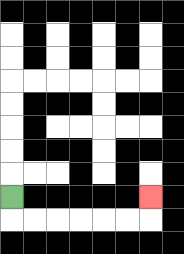{'start': '[0, 8]', 'end': '[6, 8]', 'path_directions': 'D,R,R,R,R,R,R,U', 'path_coordinates': '[[0, 8], [0, 9], [1, 9], [2, 9], [3, 9], [4, 9], [5, 9], [6, 9], [6, 8]]'}